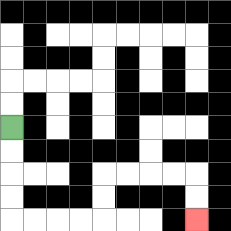{'start': '[0, 5]', 'end': '[8, 9]', 'path_directions': 'D,D,D,D,R,R,R,R,U,U,R,R,R,R,D,D', 'path_coordinates': '[[0, 5], [0, 6], [0, 7], [0, 8], [0, 9], [1, 9], [2, 9], [3, 9], [4, 9], [4, 8], [4, 7], [5, 7], [6, 7], [7, 7], [8, 7], [8, 8], [8, 9]]'}